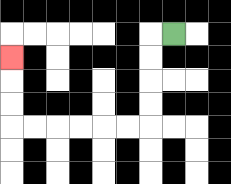{'start': '[7, 1]', 'end': '[0, 2]', 'path_directions': 'L,D,D,D,D,L,L,L,L,L,L,U,U,U', 'path_coordinates': '[[7, 1], [6, 1], [6, 2], [6, 3], [6, 4], [6, 5], [5, 5], [4, 5], [3, 5], [2, 5], [1, 5], [0, 5], [0, 4], [0, 3], [0, 2]]'}